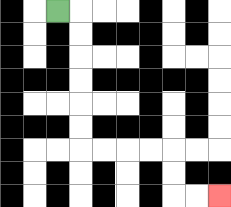{'start': '[2, 0]', 'end': '[9, 8]', 'path_directions': 'R,D,D,D,D,D,D,R,R,R,R,D,D,R,R', 'path_coordinates': '[[2, 0], [3, 0], [3, 1], [3, 2], [3, 3], [3, 4], [3, 5], [3, 6], [4, 6], [5, 6], [6, 6], [7, 6], [7, 7], [7, 8], [8, 8], [9, 8]]'}